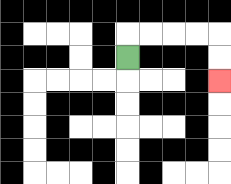{'start': '[5, 2]', 'end': '[9, 3]', 'path_directions': 'U,R,R,R,R,D,D', 'path_coordinates': '[[5, 2], [5, 1], [6, 1], [7, 1], [8, 1], [9, 1], [9, 2], [9, 3]]'}